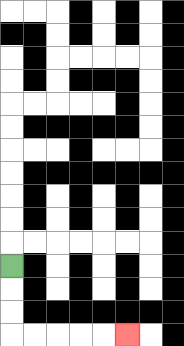{'start': '[0, 11]', 'end': '[5, 14]', 'path_directions': 'D,D,D,R,R,R,R,R', 'path_coordinates': '[[0, 11], [0, 12], [0, 13], [0, 14], [1, 14], [2, 14], [3, 14], [4, 14], [5, 14]]'}